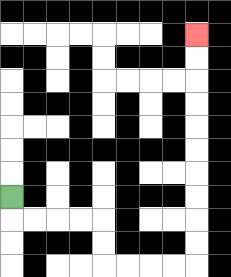{'start': '[0, 8]', 'end': '[8, 1]', 'path_directions': 'D,R,R,R,R,D,D,R,R,R,R,U,U,U,U,U,U,U,U,U,U', 'path_coordinates': '[[0, 8], [0, 9], [1, 9], [2, 9], [3, 9], [4, 9], [4, 10], [4, 11], [5, 11], [6, 11], [7, 11], [8, 11], [8, 10], [8, 9], [8, 8], [8, 7], [8, 6], [8, 5], [8, 4], [8, 3], [8, 2], [8, 1]]'}